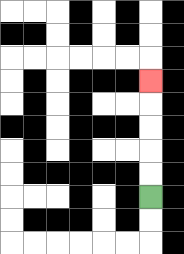{'start': '[6, 8]', 'end': '[6, 3]', 'path_directions': 'U,U,U,U,U', 'path_coordinates': '[[6, 8], [6, 7], [6, 6], [6, 5], [6, 4], [6, 3]]'}